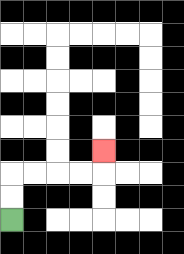{'start': '[0, 9]', 'end': '[4, 6]', 'path_directions': 'U,U,R,R,R,R,U', 'path_coordinates': '[[0, 9], [0, 8], [0, 7], [1, 7], [2, 7], [3, 7], [4, 7], [4, 6]]'}